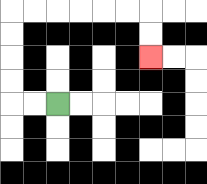{'start': '[2, 4]', 'end': '[6, 2]', 'path_directions': 'L,L,U,U,U,U,R,R,R,R,R,R,D,D', 'path_coordinates': '[[2, 4], [1, 4], [0, 4], [0, 3], [0, 2], [0, 1], [0, 0], [1, 0], [2, 0], [3, 0], [4, 0], [5, 0], [6, 0], [6, 1], [6, 2]]'}